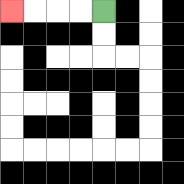{'start': '[4, 0]', 'end': '[0, 0]', 'path_directions': 'L,L,L,L', 'path_coordinates': '[[4, 0], [3, 0], [2, 0], [1, 0], [0, 0]]'}